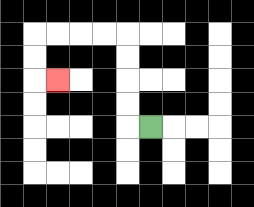{'start': '[6, 5]', 'end': '[2, 3]', 'path_directions': 'L,U,U,U,U,L,L,L,L,D,D,R', 'path_coordinates': '[[6, 5], [5, 5], [5, 4], [5, 3], [5, 2], [5, 1], [4, 1], [3, 1], [2, 1], [1, 1], [1, 2], [1, 3], [2, 3]]'}